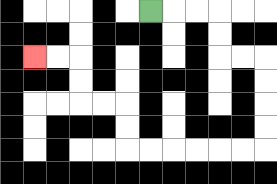{'start': '[6, 0]', 'end': '[1, 2]', 'path_directions': 'R,R,R,D,D,R,R,D,D,D,D,L,L,L,L,L,L,U,U,L,L,U,U,L,L', 'path_coordinates': '[[6, 0], [7, 0], [8, 0], [9, 0], [9, 1], [9, 2], [10, 2], [11, 2], [11, 3], [11, 4], [11, 5], [11, 6], [10, 6], [9, 6], [8, 6], [7, 6], [6, 6], [5, 6], [5, 5], [5, 4], [4, 4], [3, 4], [3, 3], [3, 2], [2, 2], [1, 2]]'}